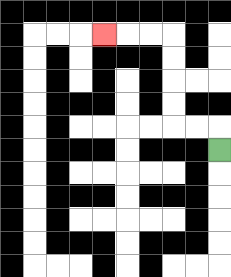{'start': '[9, 6]', 'end': '[4, 1]', 'path_directions': 'U,L,L,U,U,U,U,L,L,L', 'path_coordinates': '[[9, 6], [9, 5], [8, 5], [7, 5], [7, 4], [7, 3], [7, 2], [7, 1], [6, 1], [5, 1], [4, 1]]'}